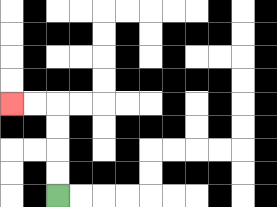{'start': '[2, 8]', 'end': '[0, 4]', 'path_directions': 'U,U,U,U,L,L', 'path_coordinates': '[[2, 8], [2, 7], [2, 6], [2, 5], [2, 4], [1, 4], [0, 4]]'}